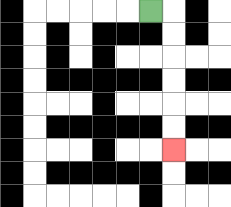{'start': '[6, 0]', 'end': '[7, 6]', 'path_directions': 'R,D,D,D,D,D,D', 'path_coordinates': '[[6, 0], [7, 0], [7, 1], [7, 2], [7, 3], [7, 4], [7, 5], [7, 6]]'}